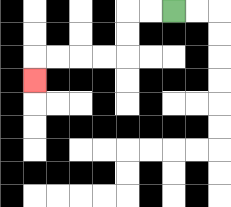{'start': '[7, 0]', 'end': '[1, 3]', 'path_directions': 'L,L,D,D,L,L,L,L,D', 'path_coordinates': '[[7, 0], [6, 0], [5, 0], [5, 1], [5, 2], [4, 2], [3, 2], [2, 2], [1, 2], [1, 3]]'}